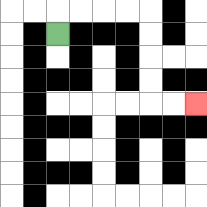{'start': '[2, 1]', 'end': '[8, 4]', 'path_directions': 'U,R,R,R,R,D,D,D,D,R,R', 'path_coordinates': '[[2, 1], [2, 0], [3, 0], [4, 0], [5, 0], [6, 0], [6, 1], [6, 2], [6, 3], [6, 4], [7, 4], [8, 4]]'}